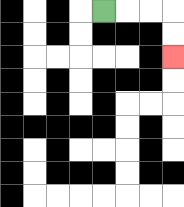{'start': '[4, 0]', 'end': '[7, 2]', 'path_directions': 'R,R,R,D,D', 'path_coordinates': '[[4, 0], [5, 0], [6, 0], [7, 0], [7, 1], [7, 2]]'}